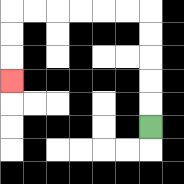{'start': '[6, 5]', 'end': '[0, 3]', 'path_directions': 'U,U,U,U,U,L,L,L,L,L,L,D,D,D', 'path_coordinates': '[[6, 5], [6, 4], [6, 3], [6, 2], [6, 1], [6, 0], [5, 0], [4, 0], [3, 0], [2, 0], [1, 0], [0, 0], [0, 1], [0, 2], [0, 3]]'}